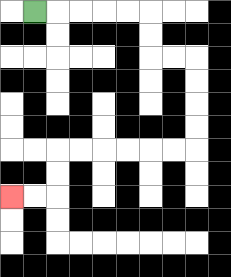{'start': '[1, 0]', 'end': '[0, 8]', 'path_directions': 'R,R,R,R,R,D,D,R,R,D,D,D,D,L,L,L,L,L,L,D,D,L,L', 'path_coordinates': '[[1, 0], [2, 0], [3, 0], [4, 0], [5, 0], [6, 0], [6, 1], [6, 2], [7, 2], [8, 2], [8, 3], [8, 4], [8, 5], [8, 6], [7, 6], [6, 6], [5, 6], [4, 6], [3, 6], [2, 6], [2, 7], [2, 8], [1, 8], [0, 8]]'}